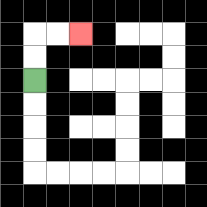{'start': '[1, 3]', 'end': '[3, 1]', 'path_directions': 'U,U,R,R', 'path_coordinates': '[[1, 3], [1, 2], [1, 1], [2, 1], [3, 1]]'}